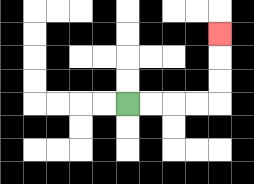{'start': '[5, 4]', 'end': '[9, 1]', 'path_directions': 'R,R,R,R,U,U,U', 'path_coordinates': '[[5, 4], [6, 4], [7, 4], [8, 4], [9, 4], [9, 3], [9, 2], [9, 1]]'}